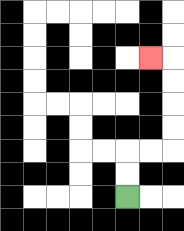{'start': '[5, 8]', 'end': '[6, 2]', 'path_directions': 'U,U,R,R,U,U,U,U,L', 'path_coordinates': '[[5, 8], [5, 7], [5, 6], [6, 6], [7, 6], [7, 5], [7, 4], [7, 3], [7, 2], [6, 2]]'}